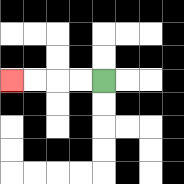{'start': '[4, 3]', 'end': '[0, 3]', 'path_directions': 'L,L,L,L', 'path_coordinates': '[[4, 3], [3, 3], [2, 3], [1, 3], [0, 3]]'}